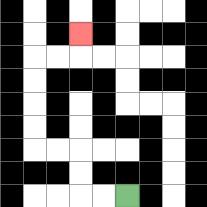{'start': '[5, 8]', 'end': '[3, 1]', 'path_directions': 'L,L,U,U,L,L,U,U,U,U,R,R,U', 'path_coordinates': '[[5, 8], [4, 8], [3, 8], [3, 7], [3, 6], [2, 6], [1, 6], [1, 5], [1, 4], [1, 3], [1, 2], [2, 2], [3, 2], [3, 1]]'}